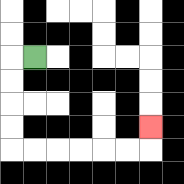{'start': '[1, 2]', 'end': '[6, 5]', 'path_directions': 'L,D,D,D,D,R,R,R,R,R,R,U', 'path_coordinates': '[[1, 2], [0, 2], [0, 3], [0, 4], [0, 5], [0, 6], [1, 6], [2, 6], [3, 6], [4, 6], [5, 6], [6, 6], [6, 5]]'}